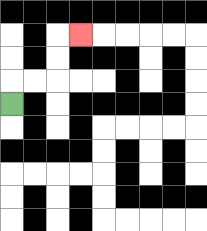{'start': '[0, 4]', 'end': '[3, 1]', 'path_directions': 'U,R,R,U,U,R', 'path_coordinates': '[[0, 4], [0, 3], [1, 3], [2, 3], [2, 2], [2, 1], [3, 1]]'}